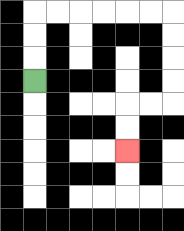{'start': '[1, 3]', 'end': '[5, 6]', 'path_directions': 'U,U,U,R,R,R,R,R,R,D,D,D,D,L,L,D,D', 'path_coordinates': '[[1, 3], [1, 2], [1, 1], [1, 0], [2, 0], [3, 0], [4, 0], [5, 0], [6, 0], [7, 0], [7, 1], [7, 2], [7, 3], [7, 4], [6, 4], [5, 4], [5, 5], [5, 6]]'}